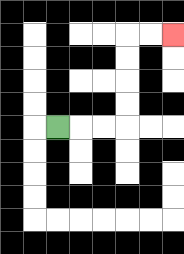{'start': '[2, 5]', 'end': '[7, 1]', 'path_directions': 'R,R,R,U,U,U,U,R,R', 'path_coordinates': '[[2, 5], [3, 5], [4, 5], [5, 5], [5, 4], [5, 3], [5, 2], [5, 1], [6, 1], [7, 1]]'}